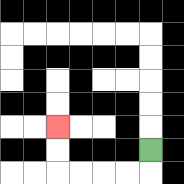{'start': '[6, 6]', 'end': '[2, 5]', 'path_directions': 'D,L,L,L,L,U,U', 'path_coordinates': '[[6, 6], [6, 7], [5, 7], [4, 7], [3, 7], [2, 7], [2, 6], [2, 5]]'}